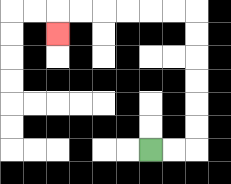{'start': '[6, 6]', 'end': '[2, 1]', 'path_directions': 'R,R,U,U,U,U,U,U,L,L,L,L,L,L,D', 'path_coordinates': '[[6, 6], [7, 6], [8, 6], [8, 5], [8, 4], [8, 3], [8, 2], [8, 1], [8, 0], [7, 0], [6, 0], [5, 0], [4, 0], [3, 0], [2, 0], [2, 1]]'}